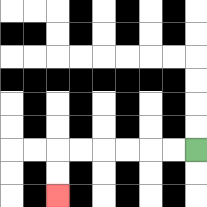{'start': '[8, 6]', 'end': '[2, 8]', 'path_directions': 'L,L,L,L,L,L,D,D', 'path_coordinates': '[[8, 6], [7, 6], [6, 6], [5, 6], [4, 6], [3, 6], [2, 6], [2, 7], [2, 8]]'}